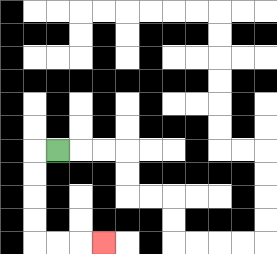{'start': '[2, 6]', 'end': '[4, 10]', 'path_directions': 'L,D,D,D,D,R,R,R', 'path_coordinates': '[[2, 6], [1, 6], [1, 7], [1, 8], [1, 9], [1, 10], [2, 10], [3, 10], [4, 10]]'}